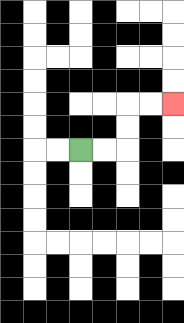{'start': '[3, 6]', 'end': '[7, 4]', 'path_directions': 'R,R,U,U,R,R', 'path_coordinates': '[[3, 6], [4, 6], [5, 6], [5, 5], [5, 4], [6, 4], [7, 4]]'}